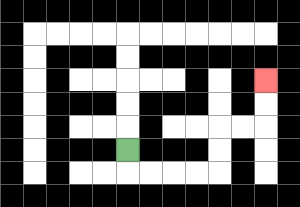{'start': '[5, 6]', 'end': '[11, 3]', 'path_directions': 'D,R,R,R,R,U,U,R,R,U,U', 'path_coordinates': '[[5, 6], [5, 7], [6, 7], [7, 7], [8, 7], [9, 7], [9, 6], [9, 5], [10, 5], [11, 5], [11, 4], [11, 3]]'}